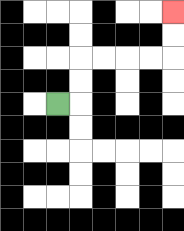{'start': '[2, 4]', 'end': '[7, 0]', 'path_directions': 'R,U,U,R,R,R,R,U,U', 'path_coordinates': '[[2, 4], [3, 4], [3, 3], [3, 2], [4, 2], [5, 2], [6, 2], [7, 2], [7, 1], [7, 0]]'}